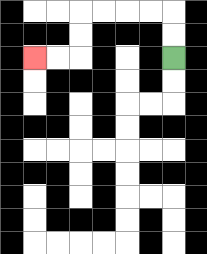{'start': '[7, 2]', 'end': '[1, 2]', 'path_directions': 'U,U,L,L,L,L,D,D,L,L', 'path_coordinates': '[[7, 2], [7, 1], [7, 0], [6, 0], [5, 0], [4, 0], [3, 0], [3, 1], [3, 2], [2, 2], [1, 2]]'}